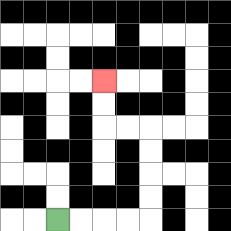{'start': '[2, 9]', 'end': '[4, 3]', 'path_directions': 'R,R,R,R,U,U,U,U,L,L,U,U', 'path_coordinates': '[[2, 9], [3, 9], [4, 9], [5, 9], [6, 9], [6, 8], [6, 7], [6, 6], [6, 5], [5, 5], [4, 5], [4, 4], [4, 3]]'}